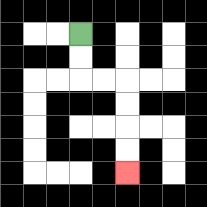{'start': '[3, 1]', 'end': '[5, 7]', 'path_directions': 'D,D,R,R,D,D,D,D', 'path_coordinates': '[[3, 1], [3, 2], [3, 3], [4, 3], [5, 3], [5, 4], [5, 5], [5, 6], [5, 7]]'}